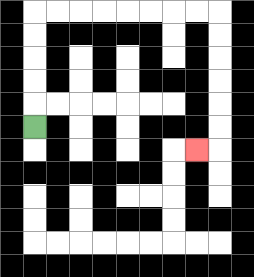{'start': '[1, 5]', 'end': '[8, 6]', 'path_directions': 'U,U,U,U,U,R,R,R,R,R,R,R,R,D,D,D,D,D,D,L', 'path_coordinates': '[[1, 5], [1, 4], [1, 3], [1, 2], [1, 1], [1, 0], [2, 0], [3, 0], [4, 0], [5, 0], [6, 0], [7, 0], [8, 0], [9, 0], [9, 1], [9, 2], [9, 3], [9, 4], [9, 5], [9, 6], [8, 6]]'}